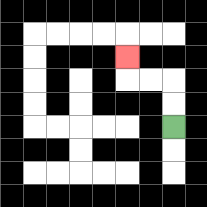{'start': '[7, 5]', 'end': '[5, 2]', 'path_directions': 'U,U,L,L,U', 'path_coordinates': '[[7, 5], [7, 4], [7, 3], [6, 3], [5, 3], [5, 2]]'}